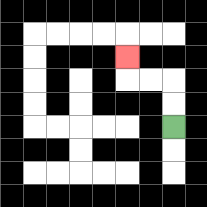{'start': '[7, 5]', 'end': '[5, 2]', 'path_directions': 'U,U,L,L,U', 'path_coordinates': '[[7, 5], [7, 4], [7, 3], [6, 3], [5, 3], [5, 2]]'}